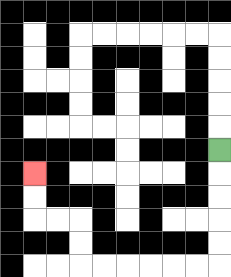{'start': '[9, 6]', 'end': '[1, 7]', 'path_directions': 'D,D,D,D,D,L,L,L,L,L,L,U,U,L,L,U,U', 'path_coordinates': '[[9, 6], [9, 7], [9, 8], [9, 9], [9, 10], [9, 11], [8, 11], [7, 11], [6, 11], [5, 11], [4, 11], [3, 11], [3, 10], [3, 9], [2, 9], [1, 9], [1, 8], [1, 7]]'}